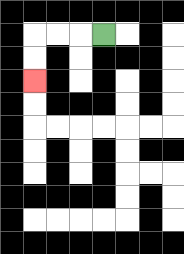{'start': '[4, 1]', 'end': '[1, 3]', 'path_directions': 'L,L,L,D,D', 'path_coordinates': '[[4, 1], [3, 1], [2, 1], [1, 1], [1, 2], [1, 3]]'}